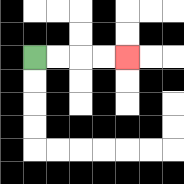{'start': '[1, 2]', 'end': '[5, 2]', 'path_directions': 'R,R,R,R', 'path_coordinates': '[[1, 2], [2, 2], [3, 2], [4, 2], [5, 2]]'}